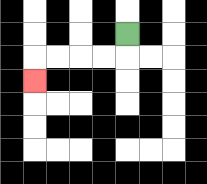{'start': '[5, 1]', 'end': '[1, 3]', 'path_directions': 'D,L,L,L,L,D', 'path_coordinates': '[[5, 1], [5, 2], [4, 2], [3, 2], [2, 2], [1, 2], [1, 3]]'}